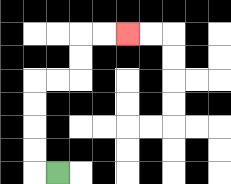{'start': '[2, 7]', 'end': '[5, 1]', 'path_directions': 'L,U,U,U,U,R,R,U,U,R,R', 'path_coordinates': '[[2, 7], [1, 7], [1, 6], [1, 5], [1, 4], [1, 3], [2, 3], [3, 3], [3, 2], [3, 1], [4, 1], [5, 1]]'}